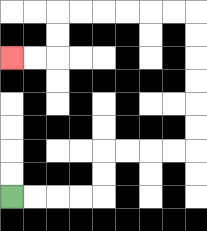{'start': '[0, 8]', 'end': '[0, 2]', 'path_directions': 'R,R,R,R,U,U,R,R,R,R,U,U,U,U,U,U,L,L,L,L,L,L,D,D,L,L', 'path_coordinates': '[[0, 8], [1, 8], [2, 8], [3, 8], [4, 8], [4, 7], [4, 6], [5, 6], [6, 6], [7, 6], [8, 6], [8, 5], [8, 4], [8, 3], [8, 2], [8, 1], [8, 0], [7, 0], [6, 0], [5, 0], [4, 0], [3, 0], [2, 0], [2, 1], [2, 2], [1, 2], [0, 2]]'}